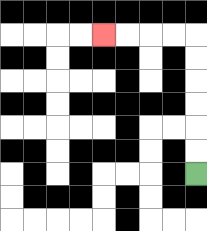{'start': '[8, 7]', 'end': '[4, 1]', 'path_directions': 'U,U,U,U,U,U,L,L,L,L', 'path_coordinates': '[[8, 7], [8, 6], [8, 5], [8, 4], [8, 3], [8, 2], [8, 1], [7, 1], [6, 1], [5, 1], [4, 1]]'}